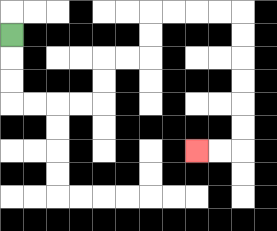{'start': '[0, 1]', 'end': '[8, 6]', 'path_directions': 'D,D,D,R,R,R,R,U,U,R,R,U,U,R,R,R,R,D,D,D,D,D,D,L,L', 'path_coordinates': '[[0, 1], [0, 2], [0, 3], [0, 4], [1, 4], [2, 4], [3, 4], [4, 4], [4, 3], [4, 2], [5, 2], [6, 2], [6, 1], [6, 0], [7, 0], [8, 0], [9, 0], [10, 0], [10, 1], [10, 2], [10, 3], [10, 4], [10, 5], [10, 6], [9, 6], [8, 6]]'}